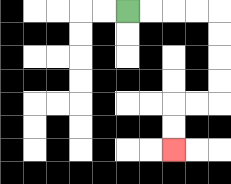{'start': '[5, 0]', 'end': '[7, 6]', 'path_directions': 'R,R,R,R,D,D,D,D,L,L,D,D', 'path_coordinates': '[[5, 0], [6, 0], [7, 0], [8, 0], [9, 0], [9, 1], [9, 2], [9, 3], [9, 4], [8, 4], [7, 4], [7, 5], [7, 6]]'}